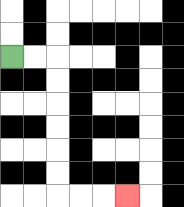{'start': '[0, 2]', 'end': '[5, 8]', 'path_directions': 'R,R,D,D,D,D,D,D,R,R,R', 'path_coordinates': '[[0, 2], [1, 2], [2, 2], [2, 3], [2, 4], [2, 5], [2, 6], [2, 7], [2, 8], [3, 8], [4, 8], [5, 8]]'}